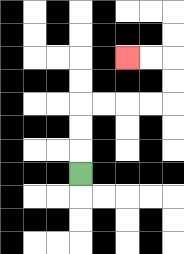{'start': '[3, 7]', 'end': '[5, 2]', 'path_directions': 'U,U,U,R,R,R,R,U,U,L,L', 'path_coordinates': '[[3, 7], [3, 6], [3, 5], [3, 4], [4, 4], [5, 4], [6, 4], [7, 4], [7, 3], [7, 2], [6, 2], [5, 2]]'}